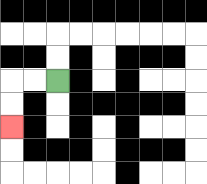{'start': '[2, 3]', 'end': '[0, 5]', 'path_directions': 'L,L,D,D', 'path_coordinates': '[[2, 3], [1, 3], [0, 3], [0, 4], [0, 5]]'}